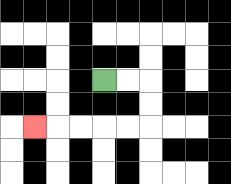{'start': '[4, 3]', 'end': '[1, 5]', 'path_directions': 'R,R,D,D,L,L,L,L,L', 'path_coordinates': '[[4, 3], [5, 3], [6, 3], [6, 4], [6, 5], [5, 5], [4, 5], [3, 5], [2, 5], [1, 5]]'}